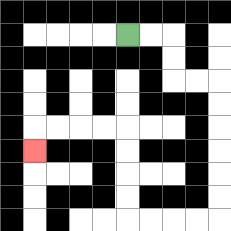{'start': '[5, 1]', 'end': '[1, 6]', 'path_directions': 'R,R,D,D,R,R,D,D,D,D,D,D,L,L,L,L,U,U,U,U,L,L,L,L,D', 'path_coordinates': '[[5, 1], [6, 1], [7, 1], [7, 2], [7, 3], [8, 3], [9, 3], [9, 4], [9, 5], [9, 6], [9, 7], [9, 8], [9, 9], [8, 9], [7, 9], [6, 9], [5, 9], [5, 8], [5, 7], [5, 6], [5, 5], [4, 5], [3, 5], [2, 5], [1, 5], [1, 6]]'}